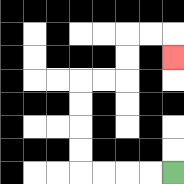{'start': '[7, 7]', 'end': '[7, 2]', 'path_directions': 'L,L,L,L,U,U,U,U,R,R,U,U,R,R,D', 'path_coordinates': '[[7, 7], [6, 7], [5, 7], [4, 7], [3, 7], [3, 6], [3, 5], [3, 4], [3, 3], [4, 3], [5, 3], [5, 2], [5, 1], [6, 1], [7, 1], [7, 2]]'}